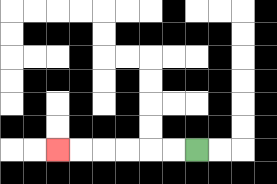{'start': '[8, 6]', 'end': '[2, 6]', 'path_directions': 'L,L,L,L,L,L', 'path_coordinates': '[[8, 6], [7, 6], [6, 6], [5, 6], [4, 6], [3, 6], [2, 6]]'}